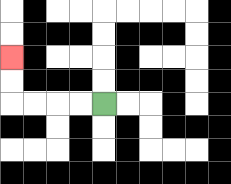{'start': '[4, 4]', 'end': '[0, 2]', 'path_directions': 'L,L,L,L,U,U', 'path_coordinates': '[[4, 4], [3, 4], [2, 4], [1, 4], [0, 4], [0, 3], [0, 2]]'}